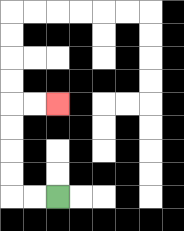{'start': '[2, 8]', 'end': '[2, 4]', 'path_directions': 'L,L,U,U,U,U,R,R', 'path_coordinates': '[[2, 8], [1, 8], [0, 8], [0, 7], [0, 6], [0, 5], [0, 4], [1, 4], [2, 4]]'}